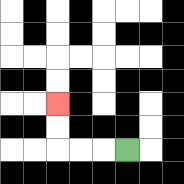{'start': '[5, 6]', 'end': '[2, 4]', 'path_directions': 'L,L,L,U,U', 'path_coordinates': '[[5, 6], [4, 6], [3, 6], [2, 6], [2, 5], [2, 4]]'}